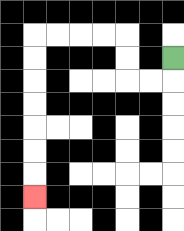{'start': '[7, 2]', 'end': '[1, 8]', 'path_directions': 'D,L,L,U,U,L,L,L,L,D,D,D,D,D,D,D', 'path_coordinates': '[[7, 2], [7, 3], [6, 3], [5, 3], [5, 2], [5, 1], [4, 1], [3, 1], [2, 1], [1, 1], [1, 2], [1, 3], [1, 4], [1, 5], [1, 6], [1, 7], [1, 8]]'}